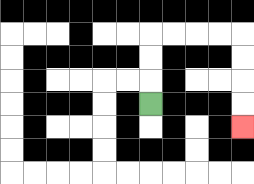{'start': '[6, 4]', 'end': '[10, 5]', 'path_directions': 'U,U,U,R,R,R,R,D,D,D,D', 'path_coordinates': '[[6, 4], [6, 3], [6, 2], [6, 1], [7, 1], [8, 1], [9, 1], [10, 1], [10, 2], [10, 3], [10, 4], [10, 5]]'}